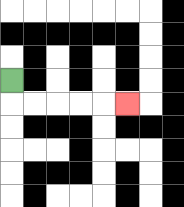{'start': '[0, 3]', 'end': '[5, 4]', 'path_directions': 'D,R,R,R,R,R', 'path_coordinates': '[[0, 3], [0, 4], [1, 4], [2, 4], [3, 4], [4, 4], [5, 4]]'}